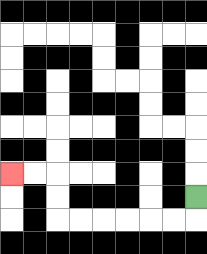{'start': '[8, 8]', 'end': '[0, 7]', 'path_directions': 'D,L,L,L,L,L,L,U,U,L,L', 'path_coordinates': '[[8, 8], [8, 9], [7, 9], [6, 9], [5, 9], [4, 9], [3, 9], [2, 9], [2, 8], [2, 7], [1, 7], [0, 7]]'}